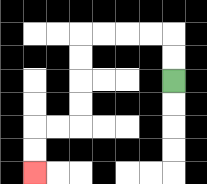{'start': '[7, 3]', 'end': '[1, 7]', 'path_directions': 'U,U,L,L,L,L,D,D,D,D,L,L,D,D', 'path_coordinates': '[[7, 3], [7, 2], [7, 1], [6, 1], [5, 1], [4, 1], [3, 1], [3, 2], [3, 3], [3, 4], [3, 5], [2, 5], [1, 5], [1, 6], [1, 7]]'}